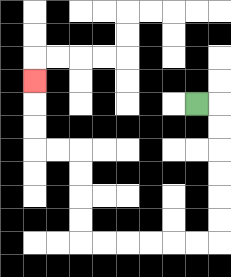{'start': '[8, 4]', 'end': '[1, 3]', 'path_directions': 'R,D,D,D,D,D,D,L,L,L,L,L,L,U,U,U,U,L,L,U,U,U', 'path_coordinates': '[[8, 4], [9, 4], [9, 5], [9, 6], [9, 7], [9, 8], [9, 9], [9, 10], [8, 10], [7, 10], [6, 10], [5, 10], [4, 10], [3, 10], [3, 9], [3, 8], [3, 7], [3, 6], [2, 6], [1, 6], [1, 5], [1, 4], [1, 3]]'}